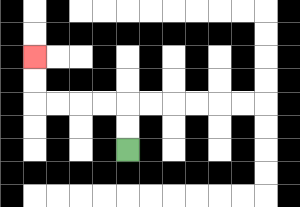{'start': '[5, 6]', 'end': '[1, 2]', 'path_directions': 'U,U,L,L,L,L,U,U', 'path_coordinates': '[[5, 6], [5, 5], [5, 4], [4, 4], [3, 4], [2, 4], [1, 4], [1, 3], [1, 2]]'}